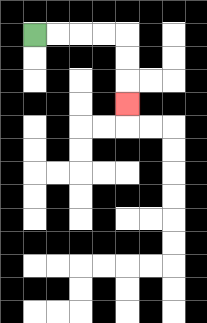{'start': '[1, 1]', 'end': '[5, 4]', 'path_directions': 'R,R,R,R,D,D,D', 'path_coordinates': '[[1, 1], [2, 1], [3, 1], [4, 1], [5, 1], [5, 2], [5, 3], [5, 4]]'}